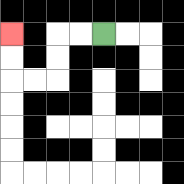{'start': '[4, 1]', 'end': '[0, 1]', 'path_directions': 'L,L,D,D,L,L,U,U', 'path_coordinates': '[[4, 1], [3, 1], [2, 1], [2, 2], [2, 3], [1, 3], [0, 3], [0, 2], [0, 1]]'}